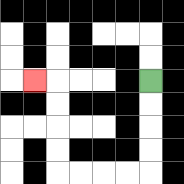{'start': '[6, 3]', 'end': '[1, 3]', 'path_directions': 'D,D,D,D,L,L,L,L,U,U,U,U,L', 'path_coordinates': '[[6, 3], [6, 4], [6, 5], [6, 6], [6, 7], [5, 7], [4, 7], [3, 7], [2, 7], [2, 6], [2, 5], [2, 4], [2, 3], [1, 3]]'}